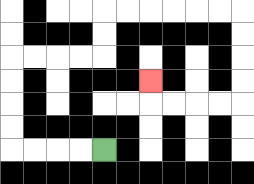{'start': '[4, 6]', 'end': '[6, 3]', 'path_directions': 'L,L,L,L,U,U,U,U,R,R,R,R,U,U,R,R,R,R,R,R,D,D,D,D,L,L,L,L,U', 'path_coordinates': '[[4, 6], [3, 6], [2, 6], [1, 6], [0, 6], [0, 5], [0, 4], [0, 3], [0, 2], [1, 2], [2, 2], [3, 2], [4, 2], [4, 1], [4, 0], [5, 0], [6, 0], [7, 0], [8, 0], [9, 0], [10, 0], [10, 1], [10, 2], [10, 3], [10, 4], [9, 4], [8, 4], [7, 4], [6, 4], [6, 3]]'}